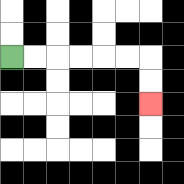{'start': '[0, 2]', 'end': '[6, 4]', 'path_directions': 'R,R,R,R,R,R,D,D', 'path_coordinates': '[[0, 2], [1, 2], [2, 2], [3, 2], [4, 2], [5, 2], [6, 2], [6, 3], [6, 4]]'}